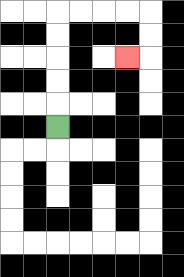{'start': '[2, 5]', 'end': '[5, 2]', 'path_directions': 'U,U,U,U,U,R,R,R,R,D,D,L', 'path_coordinates': '[[2, 5], [2, 4], [2, 3], [2, 2], [2, 1], [2, 0], [3, 0], [4, 0], [5, 0], [6, 0], [6, 1], [6, 2], [5, 2]]'}